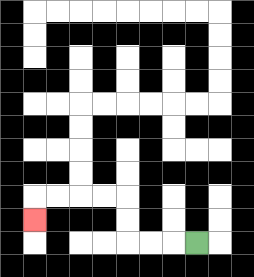{'start': '[8, 10]', 'end': '[1, 9]', 'path_directions': 'L,L,L,U,U,L,L,L,L,D', 'path_coordinates': '[[8, 10], [7, 10], [6, 10], [5, 10], [5, 9], [5, 8], [4, 8], [3, 8], [2, 8], [1, 8], [1, 9]]'}